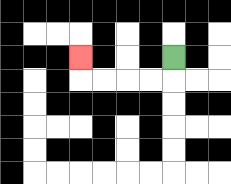{'start': '[7, 2]', 'end': '[3, 2]', 'path_directions': 'D,L,L,L,L,U', 'path_coordinates': '[[7, 2], [7, 3], [6, 3], [5, 3], [4, 3], [3, 3], [3, 2]]'}